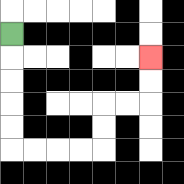{'start': '[0, 1]', 'end': '[6, 2]', 'path_directions': 'D,D,D,D,D,R,R,R,R,U,U,R,R,U,U', 'path_coordinates': '[[0, 1], [0, 2], [0, 3], [0, 4], [0, 5], [0, 6], [1, 6], [2, 6], [3, 6], [4, 6], [4, 5], [4, 4], [5, 4], [6, 4], [6, 3], [6, 2]]'}